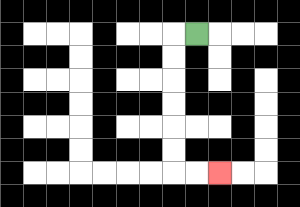{'start': '[8, 1]', 'end': '[9, 7]', 'path_directions': 'L,D,D,D,D,D,D,R,R', 'path_coordinates': '[[8, 1], [7, 1], [7, 2], [7, 3], [7, 4], [7, 5], [7, 6], [7, 7], [8, 7], [9, 7]]'}